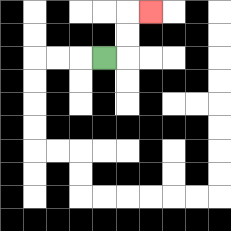{'start': '[4, 2]', 'end': '[6, 0]', 'path_directions': 'R,U,U,R', 'path_coordinates': '[[4, 2], [5, 2], [5, 1], [5, 0], [6, 0]]'}